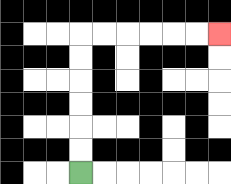{'start': '[3, 7]', 'end': '[9, 1]', 'path_directions': 'U,U,U,U,U,U,R,R,R,R,R,R', 'path_coordinates': '[[3, 7], [3, 6], [3, 5], [3, 4], [3, 3], [3, 2], [3, 1], [4, 1], [5, 1], [6, 1], [7, 1], [8, 1], [9, 1]]'}